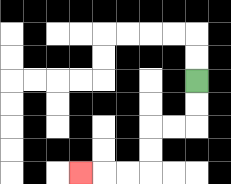{'start': '[8, 3]', 'end': '[3, 7]', 'path_directions': 'D,D,L,L,D,D,L,L,L', 'path_coordinates': '[[8, 3], [8, 4], [8, 5], [7, 5], [6, 5], [6, 6], [6, 7], [5, 7], [4, 7], [3, 7]]'}